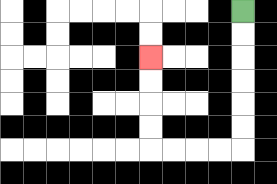{'start': '[10, 0]', 'end': '[6, 2]', 'path_directions': 'D,D,D,D,D,D,L,L,L,L,U,U,U,U', 'path_coordinates': '[[10, 0], [10, 1], [10, 2], [10, 3], [10, 4], [10, 5], [10, 6], [9, 6], [8, 6], [7, 6], [6, 6], [6, 5], [6, 4], [6, 3], [6, 2]]'}